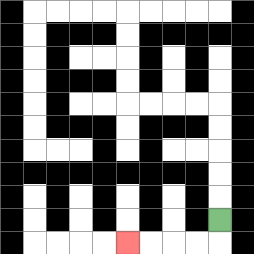{'start': '[9, 9]', 'end': '[5, 10]', 'path_directions': 'D,L,L,L,L', 'path_coordinates': '[[9, 9], [9, 10], [8, 10], [7, 10], [6, 10], [5, 10]]'}